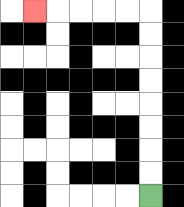{'start': '[6, 8]', 'end': '[1, 0]', 'path_directions': 'U,U,U,U,U,U,U,U,L,L,L,L,L', 'path_coordinates': '[[6, 8], [6, 7], [6, 6], [6, 5], [6, 4], [6, 3], [6, 2], [6, 1], [6, 0], [5, 0], [4, 0], [3, 0], [2, 0], [1, 0]]'}